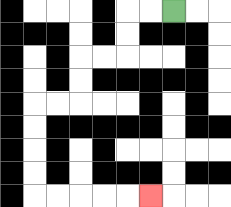{'start': '[7, 0]', 'end': '[6, 8]', 'path_directions': 'L,L,D,D,L,L,D,D,L,L,D,D,D,D,R,R,R,R,R', 'path_coordinates': '[[7, 0], [6, 0], [5, 0], [5, 1], [5, 2], [4, 2], [3, 2], [3, 3], [3, 4], [2, 4], [1, 4], [1, 5], [1, 6], [1, 7], [1, 8], [2, 8], [3, 8], [4, 8], [5, 8], [6, 8]]'}